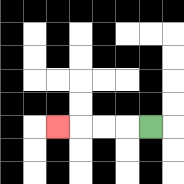{'start': '[6, 5]', 'end': '[2, 5]', 'path_directions': 'L,L,L,L', 'path_coordinates': '[[6, 5], [5, 5], [4, 5], [3, 5], [2, 5]]'}